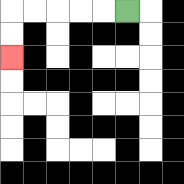{'start': '[5, 0]', 'end': '[0, 2]', 'path_directions': 'L,L,L,L,L,D,D', 'path_coordinates': '[[5, 0], [4, 0], [3, 0], [2, 0], [1, 0], [0, 0], [0, 1], [0, 2]]'}